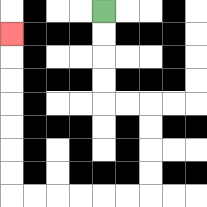{'start': '[4, 0]', 'end': '[0, 1]', 'path_directions': 'D,D,D,D,R,R,D,D,D,D,L,L,L,L,L,L,U,U,U,U,U,U,U', 'path_coordinates': '[[4, 0], [4, 1], [4, 2], [4, 3], [4, 4], [5, 4], [6, 4], [6, 5], [6, 6], [6, 7], [6, 8], [5, 8], [4, 8], [3, 8], [2, 8], [1, 8], [0, 8], [0, 7], [0, 6], [0, 5], [0, 4], [0, 3], [0, 2], [0, 1]]'}